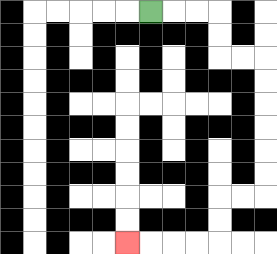{'start': '[6, 0]', 'end': '[5, 10]', 'path_directions': 'R,R,R,D,D,R,R,D,D,D,D,D,D,L,L,D,D,L,L,L,L', 'path_coordinates': '[[6, 0], [7, 0], [8, 0], [9, 0], [9, 1], [9, 2], [10, 2], [11, 2], [11, 3], [11, 4], [11, 5], [11, 6], [11, 7], [11, 8], [10, 8], [9, 8], [9, 9], [9, 10], [8, 10], [7, 10], [6, 10], [5, 10]]'}